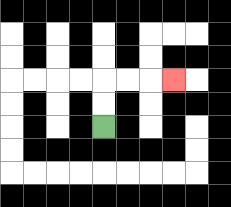{'start': '[4, 5]', 'end': '[7, 3]', 'path_directions': 'U,U,R,R,R', 'path_coordinates': '[[4, 5], [4, 4], [4, 3], [5, 3], [6, 3], [7, 3]]'}